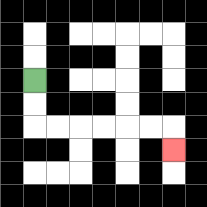{'start': '[1, 3]', 'end': '[7, 6]', 'path_directions': 'D,D,R,R,R,R,R,R,D', 'path_coordinates': '[[1, 3], [1, 4], [1, 5], [2, 5], [3, 5], [4, 5], [5, 5], [6, 5], [7, 5], [7, 6]]'}